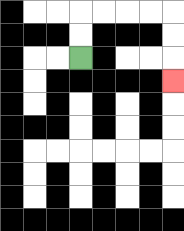{'start': '[3, 2]', 'end': '[7, 3]', 'path_directions': 'U,U,R,R,R,R,D,D,D', 'path_coordinates': '[[3, 2], [3, 1], [3, 0], [4, 0], [5, 0], [6, 0], [7, 0], [7, 1], [7, 2], [7, 3]]'}